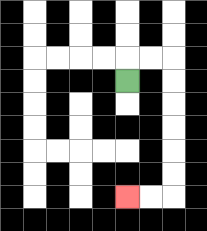{'start': '[5, 3]', 'end': '[5, 8]', 'path_directions': 'U,R,R,D,D,D,D,D,D,L,L', 'path_coordinates': '[[5, 3], [5, 2], [6, 2], [7, 2], [7, 3], [7, 4], [7, 5], [7, 6], [7, 7], [7, 8], [6, 8], [5, 8]]'}